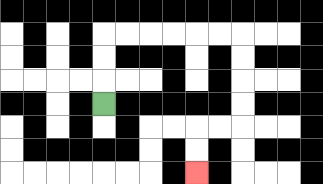{'start': '[4, 4]', 'end': '[8, 7]', 'path_directions': 'U,U,U,R,R,R,R,R,R,D,D,D,D,L,L,D,D', 'path_coordinates': '[[4, 4], [4, 3], [4, 2], [4, 1], [5, 1], [6, 1], [7, 1], [8, 1], [9, 1], [10, 1], [10, 2], [10, 3], [10, 4], [10, 5], [9, 5], [8, 5], [8, 6], [8, 7]]'}